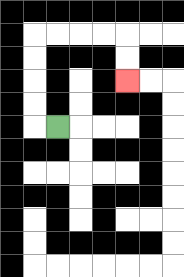{'start': '[2, 5]', 'end': '[5, 3]', 'path_directions': 'L,U,U,U,U,R,R,R,R,D,D', 'path_coordinates': '[[2, 5], [1, 5], [1, 4], [1, 3], [1, 2], [1, 1], [2, 1], [3, 1], [4, 1], [5, 1], [5, 2], [5, 3]]'}